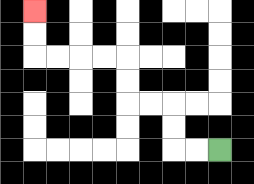{'start': '[9, 6]', 'end': '[1, 0]', 'path_directions': 'L,L,U,U,L,L,U,U,L,L,L,L,U,U', 'path_coordinates': '[[9, 6], [8, 6], [7, 6], [7, 5], [7, 4], [6, 4], [5, 4], [5, 3], [5, 2], [4, 2], [3, 2], [2, 2], [1, 2], [1, 1], [1, 0]]'}